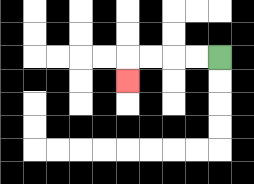{'start': '[9, 2]', 'end': '[5, 3]', 'path_directions': 'L,L,L,L,D', 'path_coordinates': '[[9, 2], [8, 2], [7, 2], [6, 2], [5, 2], [5, 3]]'}